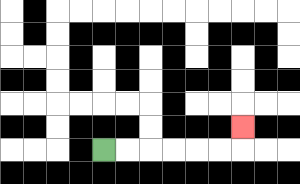{'start': '[4, 6]', 'end': '[10, 5]', 'path_directions': 'R,R,R,R,R,R,U', 'path_coordinates': '[[4, 6], [5, 6], [6, 6], [7, 6], [8, 6], [9, 6], [10, 6], [10, 5]]'}